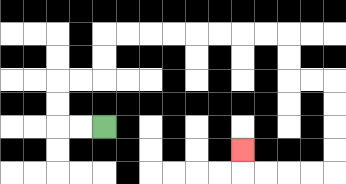{'start': '[4, 5]', 'end': '[10, 6]', 'path_directions': 'L,L,U,U,R,R,U,U,R,R,R,R,R,R,R,R,D,D,R,R,D,D,D,D,L,L,L,L,U', 'path_coordinates': '[[4, 5], [3, 5], [2, 5], [2, 4], [2, 3], [3, 3], [4, 3], [4, 2], [4, 1], [5, 1], [6, 1], [7, 1], [8, 1], [9, 1], [10, 1], [11, 1], [12, 1], [12, 2], [12, 3], [13, 3], [14, 3], [14, 4], [14, 5], [14, 6], [14, 7], [13, 7], [12, 7], [11, 7], [10, 7], [10, 6]]'}